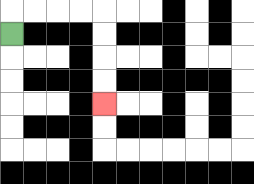{'start': '[0, 1]', 'end': '[4, 4]', 'path_directions': 'U,R,R,R,R,D,D,D,D', 'path_coordinates': '[[0, 1], [0, 0], [1, 0], [2, 0], [3, 0], [4, 0], [4, 1], [4, 2], [4, 3], [4, 4]]'}